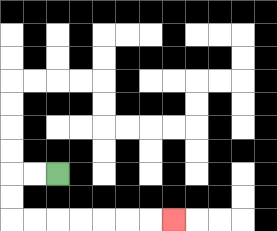{'start': '[2, 7]', 'end': '[7, 9]', 'path_directions': 'L,L,D,D,R,R,R,R,R,R,R', 'path_coordinates': '[[2, 7], [1, 7], [0, 7], [0, 8], [0, 9], [1, 9], [2, 9], [3, 9], [4, 9], [5, 9], [6, 9], [7, 9]]'}